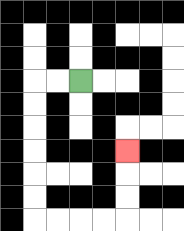{'start': '[3, 3]', 'end': '[5, 6]', 'path_directions': 'L,L,D,D,D,D,D,D,R,R,R,R,U,U,U', 'path_coordinates': '[[3, 3], [2, 3], [1, 3], [1, 4], [1, 5], [1, 6], [1, 7], [1, 8], [1, 9], [2, 9], [3, 9], [4, 9], [5, 9], [5, 8], [5, 7], [5, 6]]'}